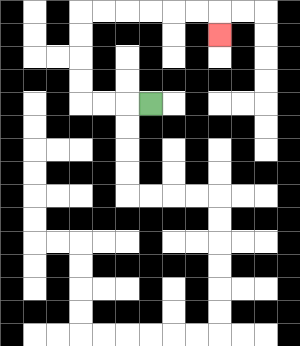{'start': '[6, 4]', 'end': '[9, 1]', 'path_directions': 'L,L,L,U,U,U,U,R,R,R,R,R,R,D', 'path_coordinates': '[[6, 4], [5, 4], [4, 4], [3, 4], [3, 3], [3, 2], [3, 1], [3, 0], [4, 0], [5, 0], [6, 0], [7, 0], [8, 0], [9, 0], [9, 1]]'}